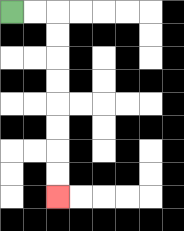{'start': '[0, 0]', 'end': '[2, 8]', 'path_directions': 'R,R,D,D,D,D,D,D,D,D', 'path_coordinates': '[[0, 0], [1, 0], [2, 0], [2, 1], [2, 2], [2, 3], [2, 4], [2, 5], [2, 6], [2, 7], [2, 8]]'}